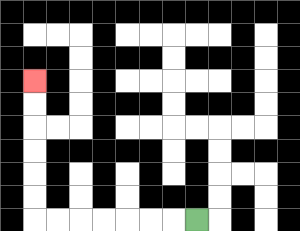{'start': '[8, 9]', 'end': '[1, 3]', 'path_directions': 'L,L,L,L,L,L,L,U,U,U,U,U,U', 'path_coordinates': '[[8, 9], [7, 9], [6, 9], [5, 9], [4, 9], [3, 9], [2, 9], [1, 9], [1, 8], [1, 7], [1, 6], [1, 5], [1, 4], [1, 3]]'}